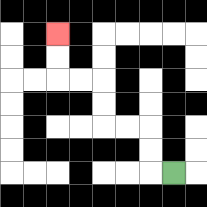{'start': '[7, 7]', 'end': '[2, 1]', 'path_directions': 'L,U,U,L,L,U,U,L,L,U,U', 'path_coordinates': '[[7, 7], [6, 7], [6, 6], [6, 5], [5, 5], [4, 5], [4, 4], [4, 3], [3, 3], [2, 3], [2, 2], [2, 1]]'}